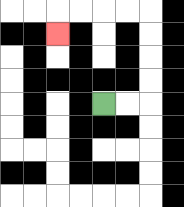{'start': '[4, 4]', 'end': '[2, 1]', 'path_directions': 'R,R,U,U,U,U,L,L,L,L,D', 'path_coordinates': '[[4, 4], [5, 4], [6, 4], [6, 3], [6, 2], [6, 1], [6, 0], [5, 0], [4, 0], [3, 0], [2, 0], [2, 1]]'}